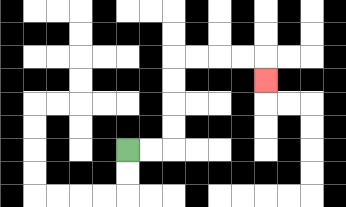{'start': '[5, 6]', 'end': '[11, 3]', 'path_directions': 'R,R,U,U,U,U,R,R,R,R,D', 'path_coordinates': '[[5, 6], [6, 6], [7, 6], [7, 5], [7, 4], [7, 3], [7, 2], [8, 2], [9, 2], [10, 2], [11, 2], [11, 3]]'}